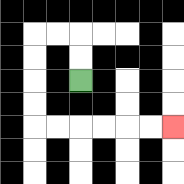{'start': '[3, 3]', 'end': '[7, 5]', 'path_directions': 'U,U,L,L,D,D,D,D,R,R,R,R,R,R', 'path_coordinates': '[[3, 3], [3, 2], [3, 1], [2, 1], [1, 1], [1, 2], [1, 3], [1, 4], [1, 5], [2, 5], [3, 5], [4, 5], [5, 5], [6, 5], [7, 5]]'}